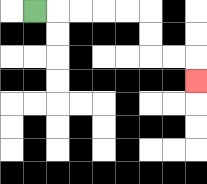{'start': '[1, 0]', 'end': '[8, 3]', 'path_directions': 'R,R,R,R,R,D,D,R,R,D', 'path_coordinates': '[[1, 0], [2, 0], [3, 0], [4, 0], [5, 0], [6, 0], [6, 1], [6, 2], [7, 2], [8, 2], [8, 3]]'}